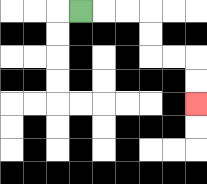{'start': '[3, 0]', 'end': '[8, 4]', 'path_directions': 'R,R,R,D,D,R,R,D,D', 'path_coordinates': '[[3, 0], [4, 0], [5, 0], [6, 0], [6, 1], [6, 2], [7, 2], [8, 2], [8, 3], [8, 4]]'}